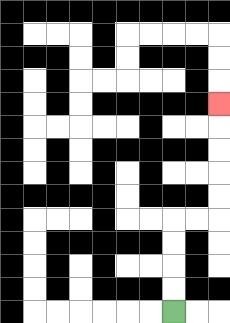{'start': '[7, 13]', 'end': '[9, 4]', 'path_directions': 'U,U,U,U,R,R,U,U,U,U,U', 'path_coordinates': '[[7, 13], [7, 12], [7, 11], [7, 10], [7, 9], [8, 9], [9, 9], [9, 8], [9, 7], [9, 6], [9, 5], [9, 4]]'}